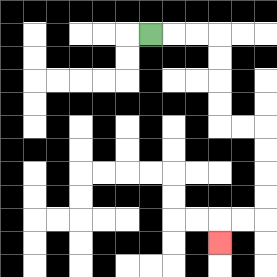{'start': '[6, 1]', 'end': '[9, 10]', 'path_directions': 'R,R,R,D,D,D,D,R,R,D,D,D,D,L,L,D', 'path_coordinates': '[[6, 1], [7, 1], [8, 1], [9, 1], [9, 2], [9, 3], [9, 4], [9, 5], [10, 5], [11, 5], [11, 6], [11, 7], [11, 8], [11, 9], [10, 9], [9, 9], [9, 10]]'}